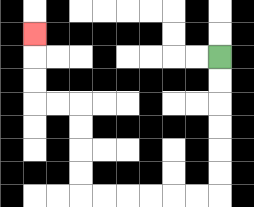{'start': '[9, 2]', 'end': '[1, 1]', 'path_directions': 'D,D,D,D,D,D,L,L,L,L,L,L,U,U,U,U,L,L,U,U,U', 'path_coordinates': '[[9, 2], [9, 3], [9, 4], [9, 5], [9, 6], [9, 7], [9, 8], [8, 8], [7, 8], [6, 8], [5, 8], [4, 8], [3, 8], [3, 7], [3, 6], [3, 5], [3, 4], [2, 4], [1, 4], [1, 3], [1, 2], [1, 1]]'}